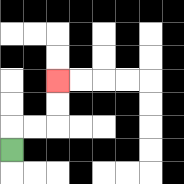{'start': '[0, 6]', 'end': '[2, 3]', 'path_directions': 'U,R,R,U,U', 'path_coordinates': '[[0, 6], [0, 5], [1, 5], [2, 5], [2, 4], [2, 3]]'}